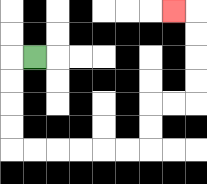{'start': '[1, 2]', 'end': '[7, 0]', 'path_directions': 'L,D,D,D,D,R,R,R,R,R,R,U,U,R,R,U,U,U,U,L', 'path_coordinates': '[[1, 2], [0, 2], [0, 3], [0, 4], [0, 5], [0, 6], [1, 6], [2, 6], [3, 6], [4, 6], [5, 6], [6, 6], [6, 5], [6, 4], [7, 4], [8, 4], [8, 3], [8, 2], [8, 1], [8, 0], [7, 0]]'}